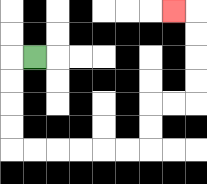{'start': '[1, 2]', 'end': '[7, 0]', 'path_directions': 'L,D,D,D,D,R,R,R,R,R,R,U,U,R,R,U,U,U,U,L', 'path_coordinates': '[[1, 2], [0, 2], [0, 3], [0, 4], [0, 5], [0, 6], [1, 6], [2, 6], [3, 6], [4, 6], [5, 6], [6, 6], [6, 5], [6, 4], [7, 4], [8, 4], [8, 3], [8, 2], [8, 1], [8, 0], [7, 0]]'}